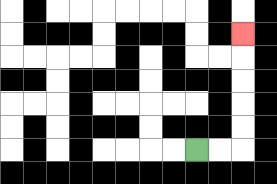{'start': '[8, 6]', 'end': '[10, 1]', 'path_directions': 'R,R,U,U,U,U,U', 'path_coordinates': '[[8, 6], [9, 6], [10, 6], [10, 5], [10, 4], [10, 3], [10, 2], [10, 1]]'}